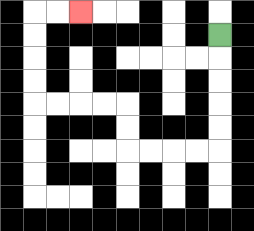{'start': '[9, 1]', 'end': '[3, 0]', 'path_directions': 'D,D,D,D,D,L,L,L,L,U,U,L,L,L,L,U,U,U,U,R,R', 'path_coordinates': '[[9, 1], [9, 2], [9, 3], [9, 4], [9, 5], [9, 6], [8, 6], [7, 6], [6, 6], [5, 6], [5, 5], [5, 4], [4, 4], [3, 4], [2, 4], [1, 4], [1, 3], [1, 2], [1, 1], [1, 0], [2, 0], [3, 0]]'}